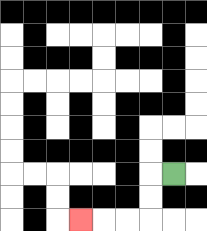{'start': '[7, 7]', 'end': '[3, 9]', 'path_directions': 'L,D,D,L,L,L', 'path_coordinates': '[[7, 7], [6, 7], [6, 8], [6, 9], [5, 9], [4, 9], [3, 9]]'}